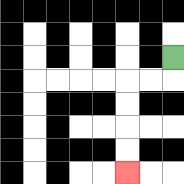{'start': '[7, 2]', 'end': '[5, 7]', 'path_directions': 'D,L,L,D,D,D,D', 'path_coordinates': '[[7, 2], [7, 3], [6, 3], [5, 3], [5, 4], [5, 5], [5, 6], [5, 7]]'}